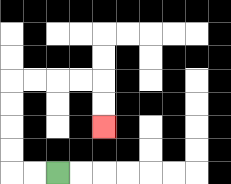{'start': '[2, 7]', 'end': '[4, 5]', 'path_directions': 'L,L,U,U,U,U,R,R,R,R,D,D', 'path_coordinates': '[[2, 7], [1, 7], [0, 7], [0, 6], [0, 5], [0, 4], [0, 3], [1, 3], [2, 3], [3, 3], [4, 3], [4, 4], [4, 5]]'}